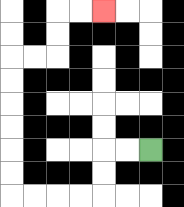{'start': '[6, 6]', 'end': '[4, 0]', 'path_directions': 'L,L,D,D,L,L,L,L,U,U,U,U,U,U,R,R,U,U,R,R', 'path_coordinates': '[[6, 6], [5, 6], [4, 6], [4, 7], [4, 8], [3, 8], [2, 8], [1, 8], [0, 8], [0, 7], [0, 6], [0, 5], [0, 4], [0, 3], [0, 2], [1, 2], [2, 2], [2, 1], [2, 0], [3, 0], [4, 0]]'}